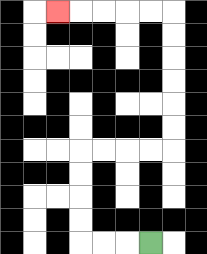{'start': '[6, 10]', 'end': '[2, 0]', 'path_directions': 'L,L,L,U,U,U,U,R,R,R,R,U,U,U,U,U,U,L,L,L,L,L', 'path_coordinates': '[[6, 10], [5, 10], [4, 10], [3, 10], [3, 9], [3, 8], [3, 7], [3, 6], [4, 6], [5, 6], [6, 6], [7, 6], [7, 5], [7, 4], [7, 3], [7, 2], [7, 1], [7, 0], [6, 0], [5, 0], [4, 0], [3, 0], [2, 0]]'}